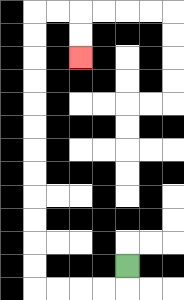{'start': '[5, 11]', 'end': '[3, 2]', 'path_directions': 'D,L,L,L,L,U,U,U,U,U,U,U,U,U,U,U,U,R,R,D,D', 'path_coordinates': '[[5, 11], [5, 12], [4, 12], [3, 12], [2, 12], [1, 12], [1, 11], [1, 10], [1, 9], [1, 8], [1, 7], [1, 6], [1, 5], [1, 4], [1, 3], [1, 2], [1, 1], [1, 0], [2, 0], [3, 0], [3, 1], [3, 2]]'}